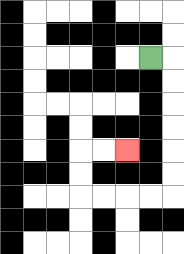{'start': '[6, 2]', 'end': '[5, 6]', 'path_directions': 'R,D,D,D,D,D,D,L,L,L,L,U,U,R,R', 'path_coordinates': '[[6, 2], [7, 2], [7, 3], [7, 4], [7, 5], [7, 6], [7, 7], [7, 8], [6, 8], [5, 8], [4, 8], [3, 8], [3, 7], [3, 6], [4, 6], [5, 6]]'}